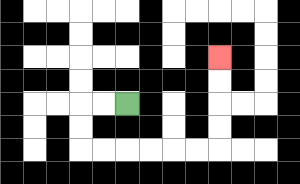{'start': '[5, 4]', 'end': '[9, 2]', 'path_directions': 'L,L,D,D,R,R,R,R,R,R,U,U,U,U', 'path_coordinates': '[[5, 4], [4, 4], [3, 4], [3, 5], [3, 6], [4, 6], [5, 6], [6, 6], [7, 6], [8, 6], [9, 6], [9, 5], [9, 4], [9, 3], [9, 2]]'}